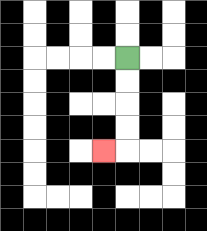{'start': '[5, 2]', 'end': '[4, 6]', 'path_directions': 'D,D,D,D,L', 'path_coordinates': '[[5, 2], [5, 3], [5, 4], [5, 5], [5, 6], [4, 6]]'}